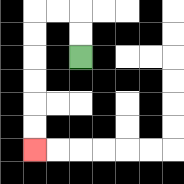{'start': '[3, 2]', 'end': '[1, 6]', 'path_directions': 'U,U,L,L,D,D,D,D,D,D', 'path_coordinates': '[[3, 2], [3, 1], [3, 0], [2, 0], [1, 0], [1, 1], [1, 2], [1, 3], [1, 4], [1, 5], [1, 6]]'}